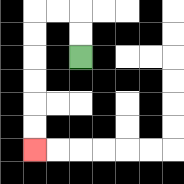{'start': '[3, 2]', 'end': '[1, 6]', 'path_directions': 'U,U,L,L,D,D,D,D,D,D', 'path_coordinates': '[[3, 2], [3, 1], [3, 0], [2, 0], [1, 0], [1, 1], [1, 2], [1, 3], [1, 4], [1, 5], [1, 6]]'}